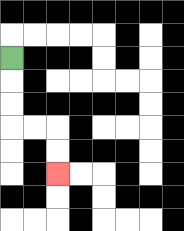{'start': '[0, 2]', 'end': '[2, 7]', 'path_directions': 'D,D,D,R,R,D,D', 'path_coordinates': '[[0, 2], [0, 3], [0, 4], [0, 5], [1, 5], [2, 5], [2, 6], [2, 7]]'}